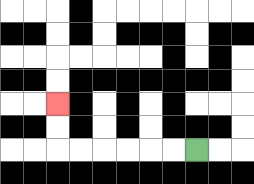{'start': '[8, 6]', 'end': '[2, 4]', 'path_directions': 'L,L,L,L,L,L,U,U', 'path_coordinates': '[[8, 6], [7, 6], [6, 6], [5, 6], [4, 6], [3, 6], [2, 6], [2, 5], [2, 4]]'}